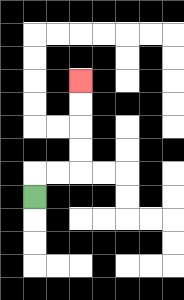{'start': '[1, 8]', 'end': '[3, 3]', 'path_directions': 'U,R,R,U,U,U,U', 'path_coordinates': '[[1, 8], [1, 7], [2, 7], [3, 7], [3, 6], [3, 5], [3, 4], [3, 3]]'}